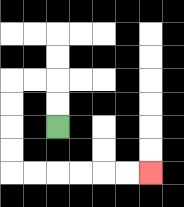{'start': '[2, 5]', 'end': '[6, 7]', 'path_directions': 'U,U,L,L,D,D,D,D,R,R,R,R,R,R', 'path_coordinates': '[[2, 5], [2, 4], [2, 3], [1, 3], [0, 3], [0, 4], [0, 5], [0, 6], [0, 7], [1, 7], [2, 7], [3, 7], [4, 7], [5, 7], [6, 7]]'}